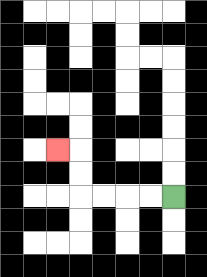{'start': '[7, 8]', 'end': '[2, 6]', 'path_directions': 'L,L,L,L,U,U,L', 'path_coordinates': '[[7, 8], [6, 8], [5, 8], [4, 8], [3, 8], [3, 7], [3, 6], [2, 6]]'}